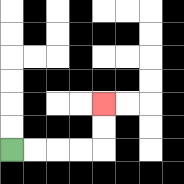{'start': '[0, 6]', 'end': '[4, 4]', 'path_directions': 'R,R,R,R,U,U', 'path_coordinates': '[[0, 6], [1, 6], [2, 6], [3, 6], [4, 6], [4, 5], [4, 4]]'}